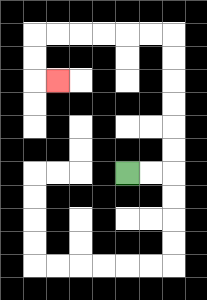{'start': '[5, 7]', 'end': '[2, 3]', 'path_directions': 'R,R,U,U,U,U,U,U,L,L,L,L,L,L,D,D,R', 'path_coordinates': '[[5, 7], [6, 7], [7, 7], [7, 6], [7, 5], [7, 4], [7, 3], [7, 2], [7, 1], [6, 1], [5, 1], [4, 1], [3, 1], [2, 1], [1, 1], [1, 2], [1, 3], [2, 3]]'}